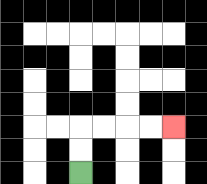{'start': '[3, 7]', 'end': '[7, 5]', 'path_directions': 'U,U,R,R,R,R', 'path_coordinates': '[[3, 7], [3, 6], [3, 5], [4, 5], [5, 5], [6, 5], [7, 5]]'}